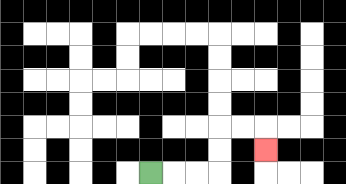{'start': '[6, 7]', 'end': '[11, 6]', 'path_directions': 'R,R,R,U,U,R,R,D', 'path_coordinates': '[[6, 7], [7, 7], [8, 7], [9, 7], [9, 6], [9, 5], [10, 5], [11, 5], [11, 6]]'}